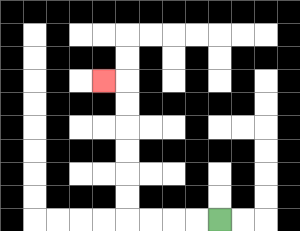{'start': '[9, 9]', 'end': '[4, 3]', 'path_directions': 'L,L,L,L,U,U,U,U,U,U,L', 'path_coordinates': '[[9, 9], [8, 9], [7, 9], [6, 9], [5, 9], [5, 8], [5, 7], [5, 6], [5, 5], [5, 4], [5, 3], [4, 3]]'}